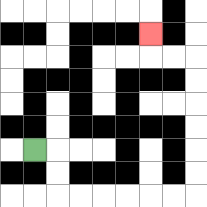{'start': '[1, 6]', 'end': '[6, 1]', 'path_directions': 'R,D,D,R,R,R,R,R,R,U,U,U,U,U,U,L,L,U', 'path_coordinates': '[[1, 6], [2, 6], [2, 7], [2, 8], [3, 8], [4, 8], [5, 8], [6, 8], [7, 8], [8, 8], [8, 7], [8, 6], [8, 5], [8, 4], [8, 3], [8, 2], [7, 2], [6, 2], [6, 1]]'}